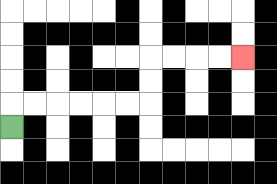{'start': '[0, 5]', 'end': '[10, 2]', 'path_directions': 'U,R,R,R,R,R,R,U,U,R,R,R,R', 'path_coordinates': '[[0, 5], [0, 4], [1, 4], [2, 4], [3, 4], [4, 4], [5, 4], [6, 4], [6, 3], [6, 2], [7, 2], [8, 2], [9, 2], [10, 2]]'}